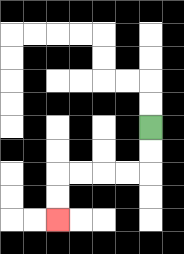{'start': '[6, 5]', 'end': '[2, 9]', 'path_directions': 'D,D,L,L,L,L,D,D', 'path_coordinates': '[[6, 5], [6, 6], [6, 7], [5, 7], [4, 7], [3, 7], [2, 7], [2, 8], [2, 9]]'}